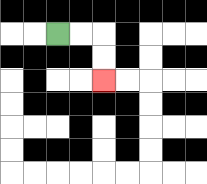{'start': '[2, 1]', 'end': '[4, 3]', 'path_directions': 'R,R,D,D', 'path_coordinates': '[[2, 1], [3, 1], [4, 1], [4, 2], [4, 3]]'}